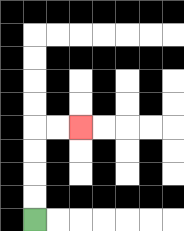{'start': '[1, 9]', 'end': '[3, 5]', 'path_directions': 'U,U,U,U,R,R', 'path_coordinates': '[[1, 9], [1, 8], [1, 7], [1, 6], [1, 5], [2, 5], [3, 5]]'}